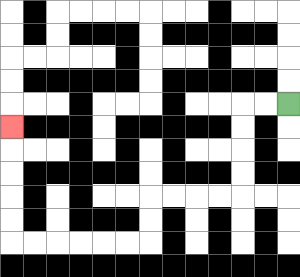{'start': '[12, 4]', 'end': '[0, 5]', 'path_directions': 'L,L,D,D,D,D,L,L,L,L,D,D,L,L,L,L,L,L,U,U,U,U,U', 'path_coordinates': '[[12, 4], [11, 4], [10, 4], [10, 5], [10, 6], [10, 7], [10, 8], [9, 8], [8, 8], [7, 8], [6, 8], [6, 9], [6, 10], [5, 10], [4, 10], [3, 10], [2, 10], [1, 10], [0, 10], [0, 9], [0, 8], [0, 7], [0, 6], [0, 5]]'}